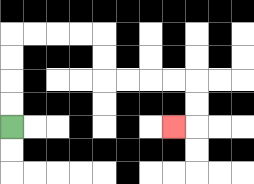{'start': '[0, 5]', 'end': '[7, 5]', 'path_directions': 'U,U,U,U,R,R,R,R,D,D,R,R,R,R,D,D,L', 'path_coordinates': '[[0, 5], [0, 4], [0, 3], [0, 2], [0, 1], [1, 1], [2, 1], [3, 1], [4, 1], [4, 2], [4, 3], [5, 3], [6, 3], [7, 3], [8, 3], [8, 4], [8, 5], [7, 5]]'}